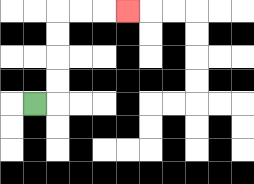{'start': '[1, 4]', 'end': '[5, 0]', 'path_directions': 'R,U,U,U,U,R,R,R', 'path_coordinates': '[[1, 4], [2, 4], [2, 3], [2, 2], [2, 1], [2, 0], [3, 0], [4, 0], [5, 0]]'}